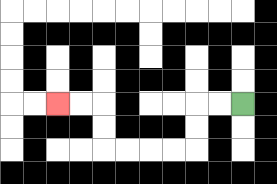{'start': '[10, 4]', 'end': '[2, 4]', 'path_directions': 'L,L,D,D,L,L,L,L,U,U,L,L', 'path_coordinates': '[[10, 4], [9, 4], [8, 4], [8, 5], [8, 6], [7, 6], [6, 6], [5, 6], [4, 6], [4, 5], [4, 4], [3, 4], [2, 4]]'}